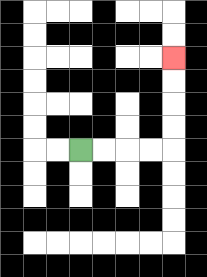{'start': '[3, 6]', 'end': '[7, 2]', 'path_directions': 'R,R,R,R,U,U,U,U', 'path_coordinates': '[[3, 6], [4, 6], [5, 6], [6, 6], [7, 6], [7, 5], [7, 4], [7, 3], [7, 2]]'}